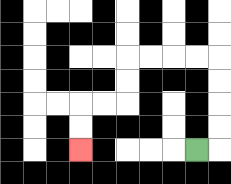{'start': '[8, 6]', 'end': '[3, 6]', 'path_directions': 'R,U,U,U,U,L,L,L,L,D,D,L,L,D,D', 'path_coordinates': '[[8, 6], [9, 6], [9, 5], [9, 4], [9, 3], [9, 2], [8, 2], [7, 2], [6, 2], [5, 2], [5, 3], [5, 4], [4, 4], [3, 4], [3, 5], [3, 6]]'}